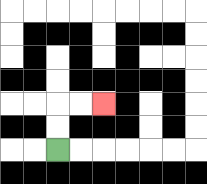{'start': '[2, 6]', 'end': '[4, 4]', 'path_directions': 'U,U,R,R', 'path_coordinates': '[[2, 6], [2, 5], [2, 4], [3, 4], [4, 4]]'}